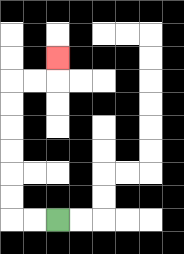{'start': '[2, 9]', 'end': '[2, 2]', 'path_directions': 'L,L,U,U,U,U,U,U,R,R,U', 'path_coordinates': '[[2, 9], [1, 9], [0, 9], [0, 8], [0, 7], [0, 6], [0, 5], [0, 4], [0, 3], [1, 3], [2, 3], [2, 2]]'}